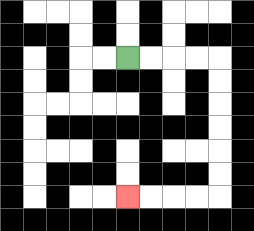{'start': '[5, 2]', 'end': '[5, 8]', 'path_directions': 'R,R,R,R,D,D,D,D,D,D,L,L,L,L', 'path_coordinates': '[[5, 2], [6, 2], [7, 2], [8, 2], [9, 2], [9, 3], [9, 4], [9, 5], [9, 6], [9, 7], [9, 8], [8, 8], [7, 8], [6, 8], [5, 8]]'}